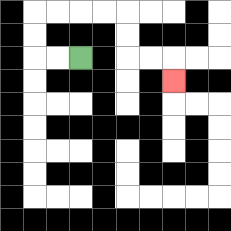{'start': '[3, 2]', 'end': '[7, 3]', 'path_directions': 'L,L,U,U,R,R,R,R,D,D,R,R,D', 'path_coordinates': '[[3, 2], [2, 2], [1, 2], [1, 1], [1, 0], [2, 0], [3, 0], [4, 0], [5, 0], [5, 1], [5, 2], [6, 2], [7, 2], [7, 3]]'}